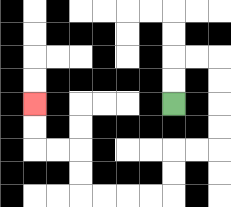{'start': '[7, 4]', 'end': '[1, 4]', 'path_directions': 'U,U,R,R,D,D,D,D,L,L,D,D,L,L,L,L,U,U,L,L,U,U', 'path_coordinates': '[[7, 4], [7, 3], [7, 2], [8, 2], [9, 2], [9, 3], [9, 4], [9, 5], [9, 6], [8, 6], [7, 6], [7, 7], [7, 8], [6, 8], [5, 8], [4, 8], [3, 8], [3, 7], [3, 6], [2, 6], [1, 6], [1, 5], [1, 4]]'}